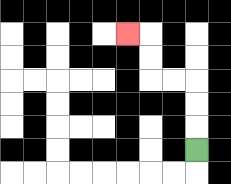{'start': '[8, 6]', 'end': '[5, 1]', 'path_directions': 'U,U,U,L,L,U,U,L', 'path_coordinates': '[[8, 6], [8, 5], [8, 4], [8, 3], [7, 3], [6, 3], [6, 2], [6, 1], [5, 1]]'}